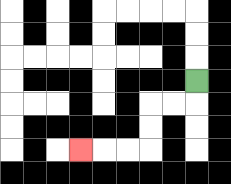{'start': '[8, 3]', 'end': '[3, 6]', 'path_directions': 'D,L,L,D,D,L,L,L', 'path_coordinates': '[[8, 3], [8, 4], [7, 4], [6, 4], [6, 5], [6, 6], [5, 6], [4, 6], [3, 6]]'}